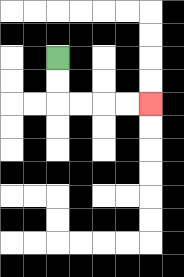{'start': '[2, 2]', 'end': '[6, 4]', 'path_directions': 'D,D,R,R,R,R', 'path_coordinates': '[[2, 2], [2, 3], [2, 4], [3, 4], [4, 4], [5, 4], [6, 4]]'}